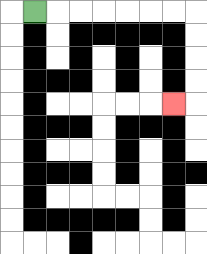{'start': '[1, 0]', 'end': '[7, 4]', 'path_directions': 'R,R,R,R,R,R,R,D,D,D,D,L', 'path_coordinates': '[[1, 0], [2, 0], [3, 0], [4, 0], [5, 0], [6, 0], [7, 0], [8, 0], [8, 1], [8, 2], [8, 3], [8, 4], [7, 4]]'}